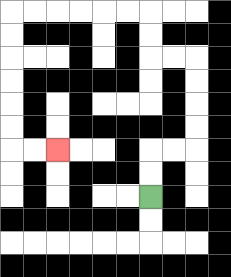{'start': '[6, 8]', 'end': '[2, 6]', 'path_directions': 'U,U,R,R,U,U,U,U,L,L,U,U,L,L,L,L,L,L,D,D,D,D,D,D,R,R', 'path_coordinates': '[[6, 8], [6, 7], [6, 6], [7, 6], [8, 6], [8, 5], [8, 4], [8, 3], [8, 2], [7, 2], [6, 2], [6, 1], [6, 0], [5, 0], [4, 0], [3, 0], [2, 0], [1, 0], [0, 0], [0, 1], [0, 2], [0, 3], [0, 4], [0, 5], [0, 6], [1, 6], [2, 6]]'}